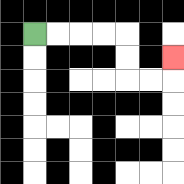{'start': '[1, 1]', 'end': '[7, 2]', 'path_directions': 'R,R,R,R,D,D,R,R,U', 'path_coordinates': '[[1, 1], [2, 1], [3, 1], [4, 1], [5, 1], [5, 2], [5, 3], [6, 3], [7, 3], [7, 2]]'}